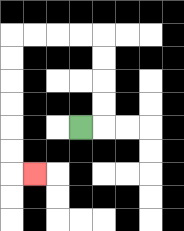{'start': '[3, 5]', 'end': '[1, 7]', 'path_directions': 'R,U,U,U,U,L,L,L,L,D,D,D,D,D,D,R', 'path_coordinates': '[[3, 5], [4, 5], [4, 4], [4, 3], [4, 2], [4, 1], [3, 1], [2, 1], [1, 1], [0, 1], [0, 2], [0, 3], [0, 4], [0, 5], [0, 6], [0, 7], [1, 7]]'}